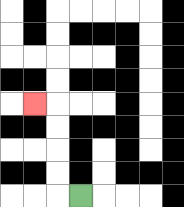{'start': '[3, 8]', 'end': '[1, 4]', 'path_directions': 'L,U,U,U,U,L', 'path_coordinates': '[[3, 8], [2, 8], [2, 7], [2, 6], [2, 5], [2, 4], [1, 4]]'}